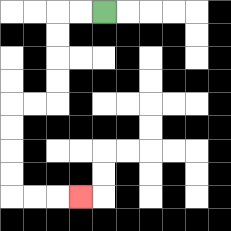{'start': '[4, 0]', 'end': '[3, 8]', 'path_directions': 'L,L,D,D,D,D,L,L,D,D,D,D,R,R,R', 'path_coordinates': '[[4, 0], [3, 0], [2, 0], [2, 1], [2, 2], [2, 3], [2, 4], [1, 4], [0, 4], [0, 5], [0, 6], [0, 7], [0, 8], [1, 8], [2, 8], [3, 8]]'}